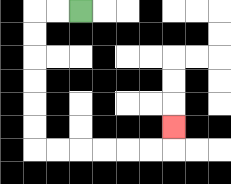{'start': '[3, 0]', 'end': '[7, 5]', 'path_directions': 'L,L,D,D,D,D,D,D,R,R,R,R,R,R,U', 'path_coordinates': '[[3, 0], [2, 0], [1, 0], [1, 1], [1, 2], [1, 3], [1, 4], [1, 5], [1, 6], [2, 6], [3, 6], [4, 6], [5, 6], [6, 6], [7, 6], [7, 5]]'}